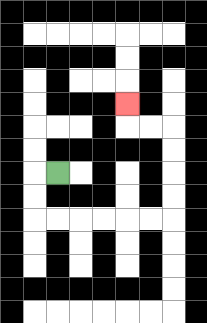{'start': '[2, 7]', 'end': '[5, 4]', 'path_directions': 'L,D,D,R,R,R,R,R,R,U,U,U,U,L,L,U', 'path_coordinates': '[[2, 7], [1, 7], [1, 8], [1, 9], [2, 9], [3, 9], [4, 9], [5, 9], [6, 9], [7, 9], [7, 8], [7, 7], [7, 6], [7, 5], [6, 5], [5, 5], [5, 4]]'}